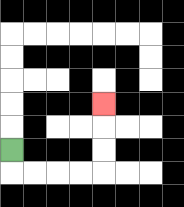{'start': '[0, 6]', 'end': '[4, 4]', 'path_directions': 'D,R,R,R,R,U,U,U', 'path_coordinates': '[[0, 6], [0, 7], [1, 7], [2, 7], [3, 7], [4, 7], [4, 6], [4, 5], [4, 4]]'}